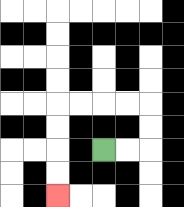{'start': '[4, 6]', 'end': '[2, 8]', 'path_directions': 'R,R,U,U,L,L,L,L,D,D,D,D', 'path_coordinates': '[[4, 6], [5, 6], [6, 6], [6, 5], [6, 4], [5, 4], [4, 4], [3, 4], [2, 4], [2, 5], [2, 6], [2, 7], [2, 8]]'}